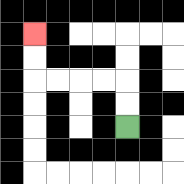{'start': '[5, 5]', 'end': '[1, 1]', 'path_directions': 'U,U,L,L,L,L,U,U', 'path_coordinates': '[[5, 5], [5, 4], [5, 3], [4, 3], [3, 3], [2, 3], [1, 3], [1, 2], [1, 1]]'}